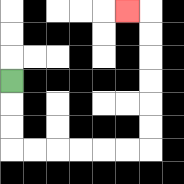{'start': '[0, 3]', 'end': '[5, 0]', 'path_directions': 'D,D,D,R,R,R,R,R,R,U,U,U,U,U,U,L', 'path_coordinates': '[[0, 3], [0, 4], [0, 5], [0, 6], [1, 6], [2, 6], [3, 6], [4, 6], [5, 6], [6, 6], [6, 5], [6, 4], [6, 3], [6, 2], [6, 1], [6, 0], [5, 0]]'}